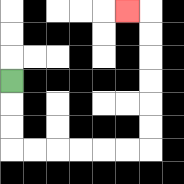{'start': '[0, 3]', 'end': '[5, 0]', 'path_directions': 'D,D,D,R,R,R,R,R,R,U,U,U,U,U,U,L', 'path_coordinates': '[[0, 3], [0, 4], [0, 5], [0, 6], [1, 6], [2, 6], [3, 6], [4, 6], [5, 6], [6, 6], [6, 5], [6, 4], [6, 3], [6, 2], [6, 1], [6, 0], [5, 0]]'}